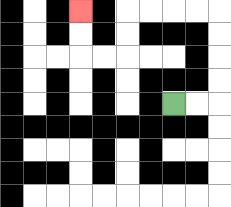{'start': '[7, 4]', 'end': '[3, 0]', 'path_directions': 'R,R,U,U,U,U,L,L,L,L,D,D,L,L,U,U', 'path_coordinates': '[[7, 4], [8, 4], [9, 4], [9, 3], [9, 2], [9, 1], [9, 0], [8, 0], [7, 0], [6, 0], [5, 0], [5, 1], [5, 2], [4, 2], [3, 2], [3, 1], [3, 0]]'}